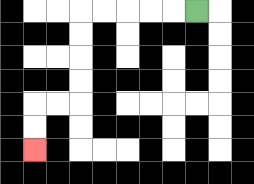{'start': '[8, 0]', 'end': '[1, 6]', 'path_directions': 'L,L,L,L,L,D,D,D,D,L,L,D,D', 'path_coordinates': '[[8, 0], [7, 0], [6, 0], [5, 0], [4, 0], [3, 0], [3, 1], [3, 2], [3, 3], [3, 4], [2, 4], [1, 4], [1, 5], [1, 6]]'}